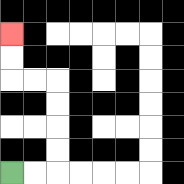{'start': '[0, 7]', 'end': '[0, 1]', 'path_directions': 'R,R,U,U,U,U,L,L,U,U', 'path_coordinates': '[[0, 7], [1, 7], [2, 7], [2, 6], [2, 5], [2, 4], [2, 3], [1, 3], [0, 3], [0, 2], [0, 1]]'}